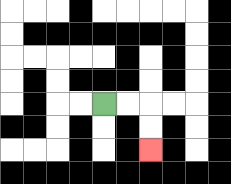{'start': '[4, 4]', 'end': '[6, 6]', 'path_directions': 'R,R,D,D', 'path_coordinates': '[[4, 4], [5, 4], [6, 4], [6, 5], [6, 6]]'}